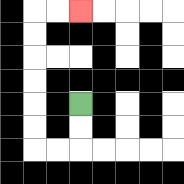{'start': '[3, 4]', 'end': '[3, 0]', 'path_directions': 'D,D,L,L,U,U,U,U,U,U,R,R', 'path_coordinates': '[[3, 4], [3, 5], [3, 6], [2, 6], [1, 6], [1, 5], [1, 4], [1, 3], [1, 2], [1, 1], [1, 0], [2, 0], [3, 0]]'}